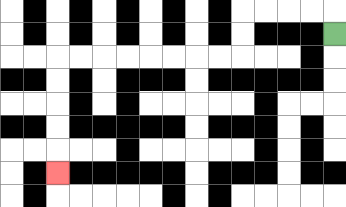{'start': '[14, 1]', 'end': '[2, 7]', 'path_directions': 'U,L,L,L,L,D,D,L,L,L,L,L,L,L,L,D,D,D,D,D', 'path_coordinates': '[[14, 1], [14, 0], [13, 0], [12, 0], [11, 0], [10, 0], [10, 1], [10, 2], [9, 2], [8, 2], [7, 2], [6, 2], [5, 2], [4, 2], [3, 2], [2, 2], [2, 3], [2, 4], [2, 5], [2, 6], [2, 7]]'}